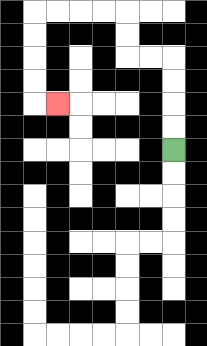{'start': '[7, 6]', 'end': '[2, 4]', 'path_directions': 'U,U,U,U,L,L,U,U,L,L,L,L,D,D,D,D,R', 'path_coordinates': '[[7, 6], [7, 5], [7, 4], [7, 3], [7, 2], [6, 2], [5, 2], [5, 1], [5, 0], [4, 0], [3, 0], [2, 0], [1, 0], [1, 1], [1, 2], [1, 3], [1, 4], [2, 4]]'}